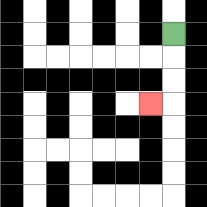{'start': '[7, 1]', 'end': '[6, 4]', 'path_directions': 'D,D,D,L', 'path_coordinates': '[[7, 1], [7, 2], [7, 3], [7, 4], [6, 4]]'}